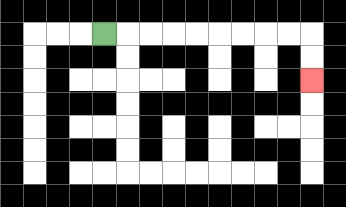{'start': '[4, 1]', 'end': '[13, 3]', 'path_directions': 'R,R,R,R,R,R,R,R,R,D,D', 'path_coordinates': '[[4, 1], [5, 1], [6, 1], [7, 1], [8, 1], [9, 1], [10, 1], [11, 1], [12, 1], [13, 1], [13, 2], [13, 3]]'}